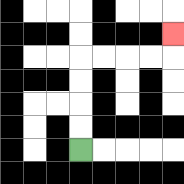{'start': '[3, 6]', 'end': '[7, 1]', 'path_directions': 'U,U,U,U,R,R,R,R,U', 'path_coordinates': '[[3, 6], [3, 5], [3, 4], [3, 3], [3, 2], [4, 2], [5, 2], [6, 2], [7, 2], [7, 1]]'}